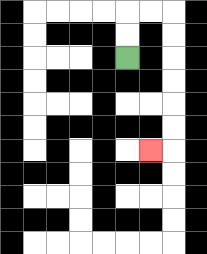{'start': '[5, 2]', 'end': '[6, 6]', 'path_directions': 'U,U,R,R,D,D,D,D,D,D,L', 'path_coordinates': '[[5, 2], [5, 1], [5, 0], [6, 0], [7, 0], [7, 1], [7, 2], [7, 3], [7, 4], [7, 5], [7, 6], [6, 6]]'}